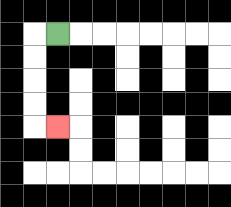{'start': '[2, 1]', 'end': '[2, 5]', 'path_directions': 'L,D,D,D,D,R', 'path_coordinates': '[[2, 1], [1, 1], [1, 2], [1, 3], [1, 4], [1, 5], [2, 5]]'}